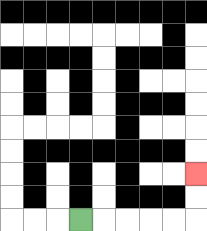{'start': '[3, 9]', 'end': '[8, 7]', 'path_directions': 'R,R,R,R,R,U,U', 'path_coordinates': '[[3, 9], [4, 9], [5, 9], [6, 9], [7, 9], [8, 9], [8, 8], [8, 7]]'}